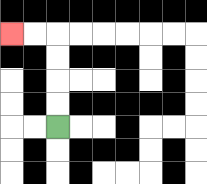{'start': '[2, 5]', 'end': '[0, 1]', 'path_directions': 'U,U,U,U,L,L', 'path_coordinates': '[[2, 5], [2, 4], [2, 3], [2, 2], [2, 1], [1, 1], [0, 1]]'}